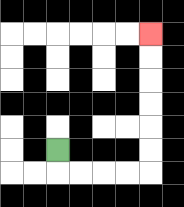{'start': '[2, 6]', 'end': '[6, 1]', 'path_directions': 'D,R,R,R,R,U,U,U,U,U,U', 'path_coordinates': '[[2, 6], [2, 7], [3, 7], [4, 7], [5, 7], [6, 7], [6, 6], [6, 5], [6, 4], [6, 3], [6, 2], [6, 1]]'}